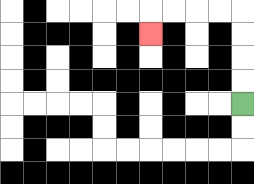{'start': '[10, 4]', 'end': '[6, 1]', 'path_directions': 'U,U,U,U,L,L,L,L,D', 'path_coordinates': '[[10, 4], [10, 3], [10, 2], [10, 1], [10, 0], [9, 0], [8, 0], [7, 0], [6, 0], [6, 1]]'}